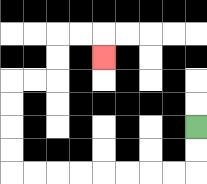{'start': '[8, 5]', 'end': '[4, 2]', 'path_directions': 'D,D,L,L,L,L,L,L,L,L,U,U,U,U,R,R,U,U,R,R,D', 'path_coordinates': '[[8, 5], [8, 6], [8, 7], [7, 7], [6, 7], [5, 7], [4, 7], [3, 7], [2, 7], [1, 7], [0, 7], [0, 6], [0, 5], [0, 4], [0, 3], [1, 3], [2, 3], [2, 2], [2, 1], [3, 1], [4, 1], [4, 2]]'}